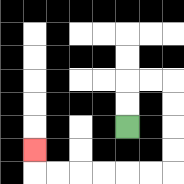{'start': '[5, 5]', 'end': '[1, 6]', 'path_directions': 'U,U,R,R,D,D,D,D,L,L,L,L,L,L,U', 'path_coordinates': '[[5, 5], [5, 4], [5, 3], [6, 3], [7, 3], [7, 4], [7, 5], [7, 6], [7, 7], [6, 7], [5, 7], [4, 7], [3, 7], [2, 7], [1, 7], [1, 6]]'}